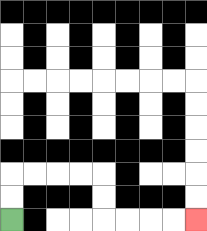{'start': '[0, 9]', 'end': '[8, 9]', 'path_directions': 'U,U,R,R,R,R,D,D,R,R,R,R', 'path_coordinates': '[[0, 9], [0, 8], [0, 7], [1, 7], [2, 7], [3, 7], [4, 7], [4, 8], [4, 9], [5, 9], [6, 9], [7, 9], [8, 9]]'}